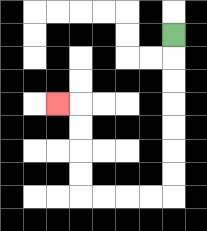{'start': '[7, 1]', 'end': '[2, 4]', 'path_directions': 'D,D,D,D,D,D,D,L,L,L,L,U,U,U,U,L', 'path_coordinates': '[[7, 1], [7, 2], [7, 3], [7, 4], [7, 5], [7, 6], [7, 7], [7, 8], [6, 8], [5, 8], [4, 8], [3, 8], [3, 7], [3, 6], [3, 5], [3, 4], [2, 4]]'}